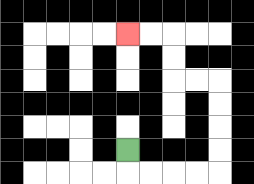{'start': '[5, 6]', 'end': '[5, 1]', 'path_directions': 'D,R,R,R,R,U,U,U,U,L,L,U,U,L,L', 'path_coordinates': '[[5, 6], [5, 7], [6, 7], [7, 7], [8, 7], [9, 7], [9, 6], [9, 5], [9, 4], [9, 3], [8, 3], [7, 3], [7, 2], [7, 1], [6, 1], [5, 1]]'}